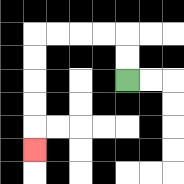{'start': '[5, 3]', 'end': '[1, 6]', 'path_directions': 'U,U,L,L,L,L,D,D,D,D,D', 'path_coordinates': '[[5, 3], [5, 2], [5, 1], [4, 1], [3, 1], [2, 1], [1, 1], [1, 2], [1, 3], [1, 4], [1, 5], [1, 6]]'}